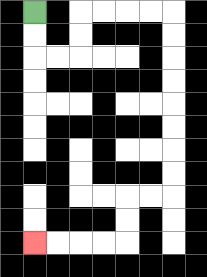{'start': '[1, 0]', 'end': '[1, 10]', 'path_directions': 'D,D,R,R,U,U,R,R,R,R,D,D,D,D,D,D,D,D,L,L,D,D,L,L,L,L', 'path_coordinates': '[[1, 0], [1, 1], [1, 2], [2, 2], [3, 2], [3, 1], [3, 0], [4, 0], [5, 0], [6, 0], [7, 0], [7, 1], [7, 2], [7, 3], [7, 4], [7, 5], [7, 6], [7, 7], [7, 8], [6, 8], [5, 8], [5, 9], [5, 10], [4, 10], [3, 10], [2, 10], [1, 10]]'}